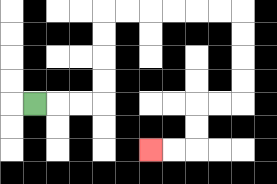{'start': '[1, 4]', 'end': '[6, 6]', 'path_directions': 'R,R,R,U,U,U,U,R,R,R,R,R,R,D,D,D,D,L,L,D,D,L,L', 'path_coordinates': '[[1, 4], [2, 4], [3, 4], [4, 4], [4, 3], [4, 2], [4, 1], [4, 0], [5, 0], [6, 0], [7, 0], [8, 0], [9, 0], [10, 0], [10, 1], [10, 2], [10, 3], [10, 4], [9, 4], [8, 4], [8, 5], [8, 6], [7, 6], [6, 6]]'}